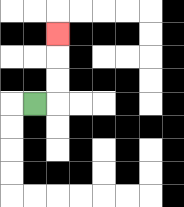{'start': '[1, 4]', 'end': '[2, 1]', 'path_directions': 'R,U,U,U', 'path_coordinates': '[[1, 4], [2, 4], [2, 3], [2, 2], [2, 1]]'}